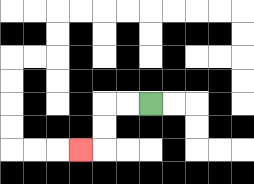{'start': '[6, 4]', 'end': '[3, 6]', 'path_directions': 'L,L,D,D,L', 'path_coordinates': '[[6, 4], [5, 4], [4, 4], [4, 5], [4, 6], [3, 6]]'}